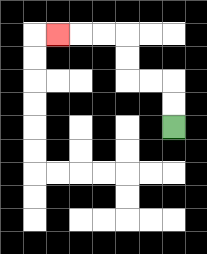{'start': '[7, 5]', 'end': '[2, 1]', 'path_directions': 'U,U,L,L,U,U,L,L,L', 'path_coordinates': '[[7, 5], [7, 4], [7, 3], [6, 3], [5, 3], [5, 2], [5, 1], [4, 1], [3, 1], [2, 1]]'}